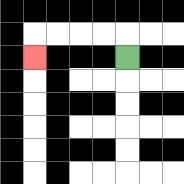{'start': '[5, 2]', 'end': '[1, 2]', 'path_directions': 'U,L,L,L,L,D', 'path_coordinates': '[[5, 2], [5, 1], [4, 1], [3, 1], [2, 1], [1, 1], [1, 2]]'}